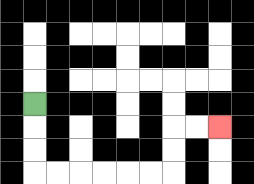{'start': '[1, 4]', 'end': '[9, 5]', 'path_directions': 'D,D,D,R,R,R,R,R,R,U,U,R,R', 'path_coordinates': '[[1, 4], [1, 5], [1, 6], [1, 7], [2, 7], [3, 7], [4, 7], [5, 7], [6, 7], [7, 7], [7, 6], [7, 5], [8, 5], [9, 5]]'}